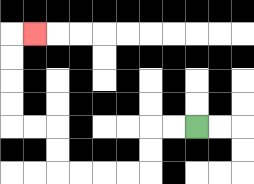{'start': '[8, 5]', 'end': '[1, 1]', 'path_directions': 'L,L,D,D,L,L,L,L,U,U,L,L,U,U,U,U,R', 'path_coordinates': '[[8, 5], [7, 5], [6, 5], [6, 6], [6, 7], [5, 7], [4, 7], [3, 7], [2, 7], [2, 6], [2, 5], [1, 5], [0, 5], [0, 4], [0, 3], [0, 2], [0, 1], [1, 1]]'}